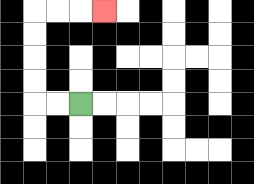{'start': '[3, 4]', 'end': '[4, 0]', 'path_directions': 'L,L,U,U,U,U,R,R,R', 'path_coordinates': '[[3, 4], [2, 4], [1, 4], [1, 3], [1, 2], [1, 1], [1, 0], [2, 0], [3, 0], [4, 0]]'}